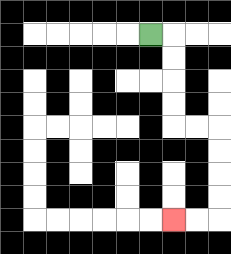{'start': '[6, 1]', 'end': '[7, 9]', 'path_directions': 'R,D,D,D,D,R,R,D,D,D,D,L,L', 'path_coordinates': '[[6, 1], [7, 1], [7, 2], [7, 3], [7, 4], [7, 5], [8, 5], [9, 5], [9, 6], [9, 7], [9, 8], [9, 9], [8, 9], [7, 9]]'}